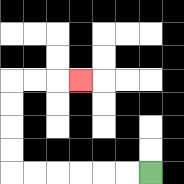{'start': '[6, 7]', 'end': '[3, 3]', 'path_directions': 'L,L,L,L,L,L,U,U,U,U,R,R,R', 'path_coordinates': '[[6, 7], [5, 7], [4, 7], [3, 7], [2, 7], [1, 7], [0, 7], [0, 6], [0, 5], [0, 4], [0, 3], [1, 3], [2, 3], [3, 3]]'}